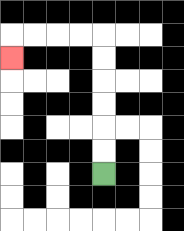{'start': '[4, 7]', 'end': '[0, 2]', 'path_directions': 'U,U,U,U,U,U,L,L,L,L,D', 'path_coordinates': '[[4, 7], [4, 6], [4, 5], [4, 4], [4, 3], [4, 2], [4, 1], [3, 1], [2, 1], [1, 1], [0, 1], [0, 2]]'}